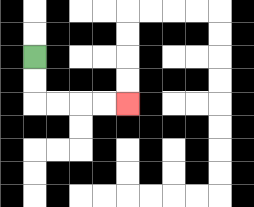{'start': '[1, 2]', 'end': '[5, 4]', 'path_directions': 'D,D,R,R,R,R', 'path_coordinates': '[[1, 2], [1, 3], [1, 4], [2, 4], [3, 4], [4, 4], [5, 4]]'}